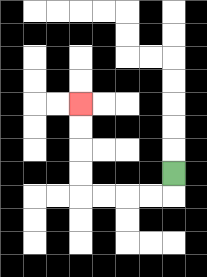{'start': '[7, 7]', 'end': '[3, 4]', 'path_directions': 'D,L,L,L,L,U,U,U,U', 'path_coordinates': '[[7, 7], [7, 8], [6, 8], [5, 8], [4, 8], [3, 8], [3, 7], [3, 6], [3, 5], [3, 4]]'}